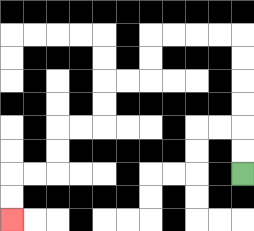{'start': '[10, 7]', 'end': '[0, 9]', 'path_directions': 'U,U,U,U,U,U,L,L,L,L,D,D,L,L,D,D,L,L,D,D,L,L,D,D', 'path_coordinates': '[[10, 7], [10, 6], [10, 5], [10, 4], [10, 3], [10, 2], [10, 1], [9, 1], [8, 1], [7, 1], [6, 1], [6, 2], [6, 3], [5, 3], [4, 3], [4, 4], [4, 5], [3, 5], [2, 5], [2, 6], [2, 7], [1, 7], [0, 7], [0, 8], [0, 9]]'}